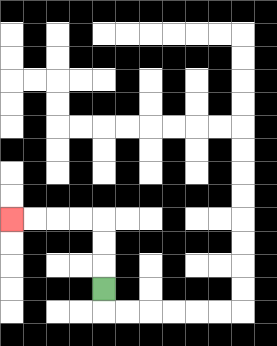{'start': '[4, 12]', 'end': '[0, 9]', 'path_directions': 'U,U,U,L,L,L,L', 'path_coordinates': '[[4, 12], [4, 11], [4, 10], [4, 9], [3, 9], [2, 9], [1, 9], [0, 9]]'}